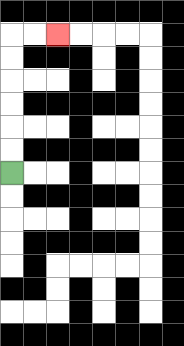{'start': '[0, 7]', 'end': '[2, 1]', 'path_directions': 'U,U,U,U,U,U,R,R', 'path_coordinates': '[[0, 7], [0, 6], [0, 5], [0, 4], [0, 3], [0, 2], [0, 1], [1, 1], [2, 1]]'}